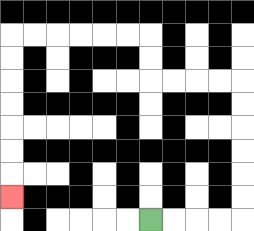{'start': '[6, 9]', 'end': '[0, 8]', 'path_directions': 'R,R,R,R,U,U,U,U,U,U,L,L,L,L,U,U,L,L,L,L,L,L,D,D,D,D,D,D,D', 'path_coordinates': '[[6, 9], [7, 9], [8, 9], [9, 9], [10, 9], [10, 8], [10, 7], [10, 6], [10, 5], [10, 4], [10, 3], [9, 3], [8, 3], [7, 3], [6, 3], [6, 2], [6, 1], [5, 1], [4, 1], [3, 1], [2, 1], [1, 1], [0, 1], [0, 2], [0, 3], [0, 4], [0, 5], [0, 6], [0, 7], [0, 8]]'}